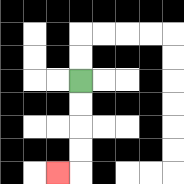{'start': '[3, 3]', 'end': '[2, 7]', 'path_directions': 'D,D,D,D,L', 'path_coordinates': '[[3, 3], [3, 4], [3, 5], [3, 6], [3, 7], [2, 7]]'}